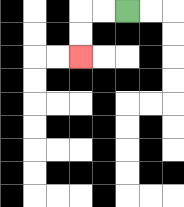{'start': '[5, 0]', 'end': '[3, 2]', 'path_directions': 'L,L,D,D', 'path_coordinates': '[[5, 0], [4, 0], [3, 0], [3, 1], [3, 2]]'}